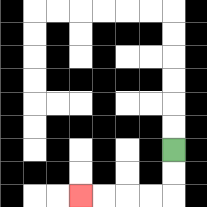{'start': '[7, 6]', 'end': '[3, 8]', 'path_directions': 'D,D,L,L,L,L', 'path_coordinates': '[[7, 6], [7, 7], [7, 8], [6, 8], [5, 8], [4, 8], [3, 8]]'}